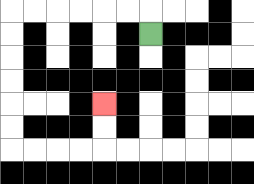{'start': '[6, 1]', 'end': '[4, 4]', 'path_directions': 'U,L,L,L,L,L,L,D,D,D,D,D,D,R,R,R,R,U,U', 'path_coordinates': '[[6, 1], [6, 0], [5, 0], [4, 0], [3, 0], [2, 0], [1, 0], [0, 0], [0, 1], [0, 2], [0, 3], [0, 4], [0, 5], [0, 6], [1, 6], [2, 6], [3, 6], [4, 6], [4, 5], [4, 4]]'}